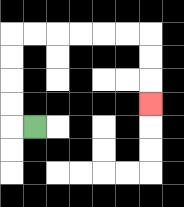{'start': '[1, 5]', 'end': '[6, 4]', 'path_directions': 'L,U,U,U,U,R,R,R,R,R,R,D,D,D', 'path_coordinates': '[[1, 5], [0, 5], [0, 4], [0, 3], [0, 2], [0, 1], [1, 1], [2, 1], [3, 1], [4, 1], [5, 1], [6, 1], [6, 2], [6, 3], [6, 4]]'}